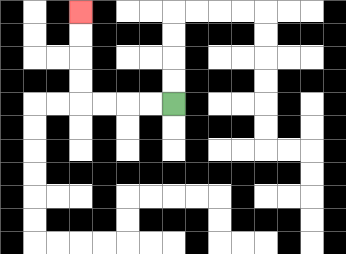{'start': '[7, 4]', 'end': '[3, 0]', 'path_directions': 'L,L,L,L,U,U,U,U', 'path_coordinates': '[[7, 4], [6, 4], [5, 4], [4, 4], [3, 4], [3, 3], [3, 2], [3, 1], [3, 0]]'}